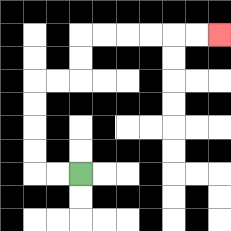{'start': '[3, 7]', 'end': '[9, 1]', 'path_directions': 'L,L,U,U,U,U,R,R,U,U,R,R,R,R,R,R', 'path_coordinates': '[[3, 7], [2, 7], [1, 7], [1, 6], [1, 5], [1, 4], [1, 3], [2, 3], [3, 3], [3, 2], [3, 1], [4, 1], [5, 1], [6, 1], [7, 1], [8, 1], [9, 1]]'}